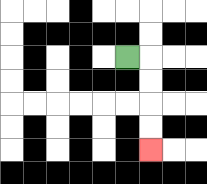{'start': '[5, 2]', 'end': '[6, 6]', 'path_directions': 'R,D,D,D,D', 'path_coordinates': '[[5, 2], [6, 2], [6, 3], [6, 4], [6, 5], [6, 6]]'}